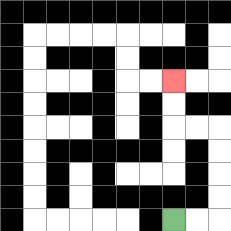{'start': '[7, 9]', 'end': '[7, 3]', 'path_directions': 'R,R,U,U,U,U,L,L,U,U', 'path_coordinates': '[[7, 9], [8, 9], [9, 9], [9, 8], [9, 7], [9, 6], [9, 5], [8, 5], [7, 5], [7, 4], [7, 3]]'}